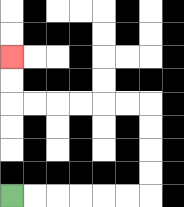{'start': '[0, 8]', 'end': '[0, 2]', 'path_directions': 'R,R,R,R,R,R,U,U,U,U,L,L,L,L,L,L,U,U', 'path_coordinates': '[[0, 8], [1, 8], [2, 8], [3, 8], [4, 8], [5, 8], [6, 8], [6, 7], [6, 6], [6, 5], [6, 4], [5, 4], [4, 4], [3, 4], [2, 4], [1, 4], [0, 4], [0, 3], [0, 2]]'}